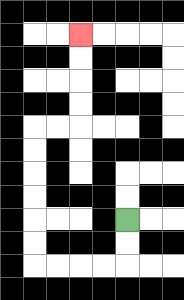{'start': '[5, 9]', 'end': '[3, 1]', 'path_directions': 'D,D,L,L,L,L,U,U,U,U,U,U,R,R,U,U,U,U', 'path_coordinates': '[[5, 9], [5, 10], [5, 11], [4, 11], [3, 11], [2, 11], [1, 11], [1, 10], [1, 9], [1, 8], [1, 7], [1, 6], [1, 5], [2, 5], [3, 5], [3, 4], [3, 3], [3, 2], [3, 1]]'}